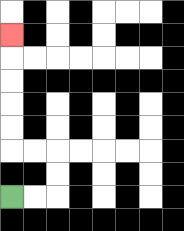{'start': '[0, 8]', 'end': '[0, 1]', 'path_directions': 'R,R,U,U,L,L,U,U,U,U,U', 'path_coordinates': '[[0, 8], [1, 8], [2, 8], [2, 7], [2, 6], [1, 6], [0, 6], [0, 5], [0, 4], [0, 3], [0, 2], [0, 1]]'}